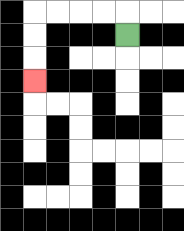{'start': '[5, 1]', 'end': '[1, 3]', 'path_directions': 'U,L,L,L,L,D,D,D', 'path_coordinates': '[[5, 1], [5, 0], [4, 0], [3, 0], [2, 0], [1, 0], [1, 1], [1, 2], [1, 3]]'}